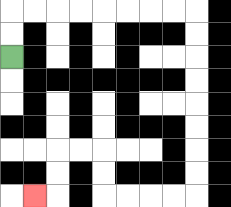{'start': '[0, 2]', 'end': '[1, 8]', 'path_directions': 'U,U,R,R,R,R,R,R,R,R,D,D,D,D,D,D,D,D,L,L,L,L,U,U,L,L,D,D,L', 'path_coordinates': '[[0, 2], [0, 1], [0, 0], [1, 0], [2, 0], [3, 0], [4, 0], [5, 0], [6, 0], [7, 0], [8, 0], [8, 1], [8, 2], [8, 3], [8, 4], [8, 5], [8, 6], [8, 7], [8, 8], [7, 8], [6, 8], [5, 8], [4, 8], [4, 7], [4, 6], [3, 6], [2, 6], [2, 7], [2, 8], [1, 8]]'}